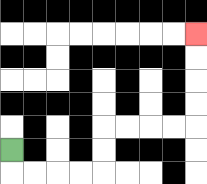{'start': '[0, 6]', 'end': '[8, 1]', 'path_directions': 'D,R,R,R,R,U,U,R,R,R,R,U,U,U,U', 'path_coordinates': '[[0, 6], [0, 7], [1, 7], [2, 7], [3, 7], [4, 7], [4, 6], [4, 5], [5, 5], [6, 5], [7, 5], [8, 5], [8, 4], [8, 3], [8, 2], [8, 1]]'}